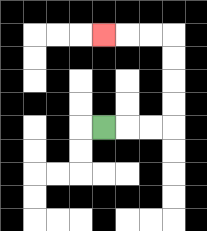{'start': '[4, 5]', 'end': '[4, 1]', 'path_directions': 'R,R,R,U,U,U,U,L,L,L', 'path_coordinates': '[[4, 5], [5, 5], [6, 5], [7, 5], [7, 4], [7, 3], [7, 2], [7, 1], [6, 1], [5, 1], [4, 1]]'}